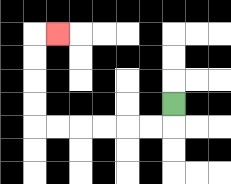{'start': '[7, 4]', 'end': '[2, 1]', 'path_directions': 'D,L,L,L,L,L,L,U,U,U,U,R', 'path_coordinates': '[[7, 4], [7, 5], [6, 5], [5, 5], [4, 5], [3, 5], [2, 5], [1, 5], [1, 4], [1, 3], [1, 2], [1, 1], [2, 1]]'}